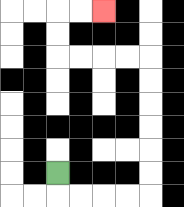{'start': '[2, 7]', 'end': '[4, 0]', 'path_directions': 'D,R,R,R,R,U,U,U,U,U,U,L,L,L,L,U,U,R,R', 'path_coordinates': '[[2, 7], [2, 8], [3, 8], [4, 8], [5, 8], [6, 8], [6, 7], [6, 6], [6, 5], [6, 4], [6, 3], [6, 2], [5, 2], [4, 2], [3, 2], [2, 2], [2, 1], [2, 0], [3, 0], [4, 0]]'}